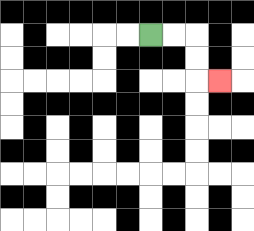{'start': '[6, 1]', 'end': '[9, 3]', 'path_directions': 'R,R,D,D,R', 'path_coordinates': '[[6, 1], [7, 1], [8, 1], [8, 2], [8, 3], [9, 3]]'}